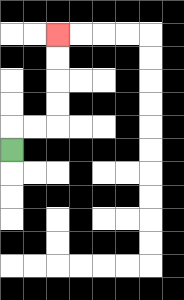{'start': '[0, 6]', 'end': '[2, 1]', 'path_directions': 'U,R,R,U,U,U,U', 'path_coordinates': '[[0, 6], [0, 5], [1, 5], [2, 5], [2, 4], [2, 3], [2, 2], [2, 1]]'}